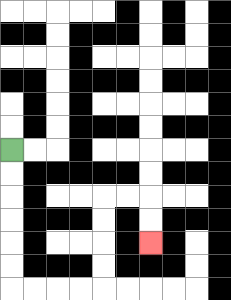{'start': '[0, 6]', 'end': '[6, 10]', 'path_directions': 'D,D,D,D,D,D,R,R,R,R,U,U,U,U,R,R,D,D', 'path_coordinates': '[[0, 6], [0, 7], [0, 8], [0, 9], [0, 10], [0, 11], [0, 12], [1, 12], [2, 12], [3, 12], [4, 12], [4, 11], [4, 10], [4, 9], [4, 8], [5, 8], [6, 8], [6, 9], [6, 10]]'}